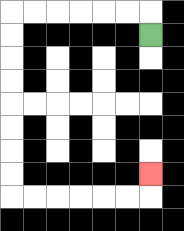{'start': '[6, 1]', 'end': '[6, 7]', 'path_directions': 'U,L,L,L,L,L,L,D,D,D,D,D,D,D,D,R,R,R,R,R,R,U', 'path_coordinates': '[[6, 1], [6, 0], [5, 0], [4, 0], [3, 0], [2, 0], [1, 0], [0, 0], [0, 1], [0, 2], [0, 3], [0, 4], [0, 5], [0, 6], [0, 7], [0, 8], [1, 8], [2, 8], [3, 8], [4, 8], [5, 8], [6, 8], [6, 7]]'}